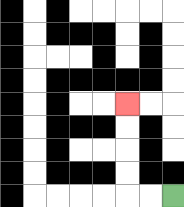{'start': '[7, 8]', 'end': '[5, 4]', 'path_directions': 'L,L,U,U,U,U', 'path_coordinates': '[[7, 8], [6, 8], [5, 8], [5, 7], [5, 6], [5, 5], [5, 4]]'}